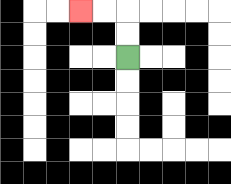{'start': '[5, 2]', 'end': '[3, 0]', 'path_directions': 'U,U,L,L', 'path_coordinates': '[[5, 2], [5, 1], [5, 0], [4, 0], [3, 0]]'}